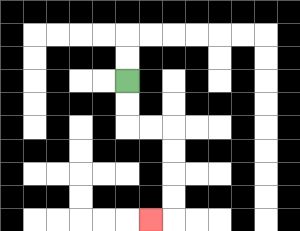{'start': '[5, 3]', 'end': '[6, 9]', 'path_directions': 'D,D,R,R,D,D,D,D,L', 'path_coordinates': '[[5, 3], [5, 4], [5, 5], [6, 5], [7, 5], [7, 6], [7, 7], [7, 8], [7, 9], [6, 9]]'}